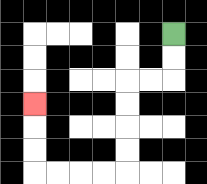{'start': '[7, 1]', 'end': '[1, 4]', 'path_directions': 'D,D,L,L,D,D,D,D,L,L,L,L,U,U,U', 'path_coordinates': '[[7, 1], [7, 2], [7, 3], [6, 3], [5, 3], [5, 4], [5, 5], [5, 6], [5, 7], [4, 7], [3, 7], [2, 7], [1, 7], [1, 6], [1, 5], [1, 4]]'}